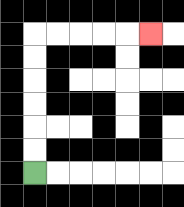{'start': '[1, 7]', 'end': '[6, 1]', 'path_directions': 'U,U,U,U,U,U,R,R,R,R,R', 'path_coordinates': '[[1, 7], [1, 6], [1, 5], [1, 4], [1, 3], [1, 2], [1, 1], [2, 1], [3, 1], [4, 1], [5, 1], [6, 1]]'}